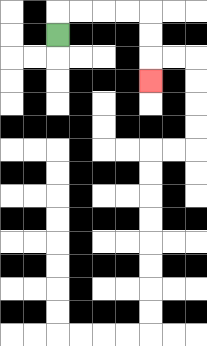{'start': '[2, 1]', 'end': '[6, 3]', 'path_directions': 'U,R,R,R,R,D,D,D', 'path_coordinates': '[[2, 1], [2, 0], [3, 0], [4, 0], [5, 0], [6, 0], [6, 1], [6, 2], [6, 3]]'}